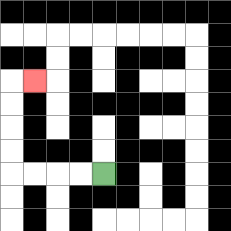{'start': '[4, 7]', 'end': '[1, 3]', 'path_directions': 'L,L,L,L,U,U,U,U,R', 'path_coordinates': '[[4, 7], [3, 7], [2, 7], [1, 7], [0, 7], [0, 6], [0, 5], [0, 4], [0, 3], [1, 3]]'}